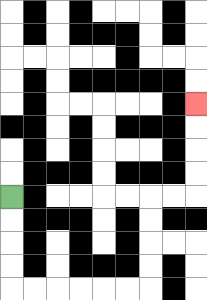{'start': '[0, 8]', 'end': '[8, 4]', 'path_directions': 'D,D,D,D,R,R,R,R,R,R,U,U,U,U,R,R,U,U,U,U', 'path_coordinates': '[[0, 8], [0, 9], [0, 10], [0, 11], [0, 12], [1, 12], [2, 12], [3, 12], [4, 12], [5, 12], [6, 12], [6, 11], [6, 10], [6, 9], [6, 8], [7, 8], [8, 8], [8, 7], [8, 6], [8, 5], [8, 4]]'}